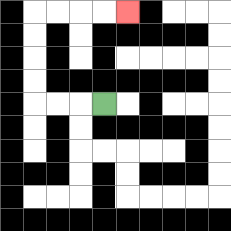{'start': '[4, 4]', 'end': '[5, 0]', 'path_directions': 'L,L,L,U,U,U,U,R,R,R,R', 'path_coordinates': '[[4, 4], [3, 4], [2, 4], [1, 4], [1, 3], [1, 2], [1, 1], [1, 0], [2, 0], [3, 0], [4, 0], [5, 0]]'}